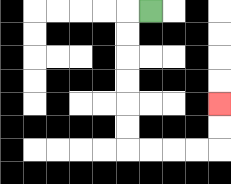{'start': '[6, 0]', 'end': '[9, 4]', 'path_directions': 'L,D,D,D,D,D,D,R,R,R,R,U,U', 'path_coordinates': '[[6, 0], [5, 0], [5, 1], [5, 2], [5, 3], [5, 4], [5, 5], [5, 6], [6, 6], [7, 6], [8, 6], [9, 6], [9, 5], [9, 4]]'}